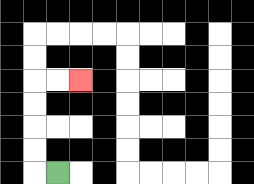{'start': '[2, 7]', 'end': '[3, 3]', 'path_directions': 'L,U,U,U,U,R,R', 'path_coordinates': '[[2, 7], [1, 7], [1, 6], [1, 5], [1, 4], [1, 3], [2, 3], [3, 3]]'}